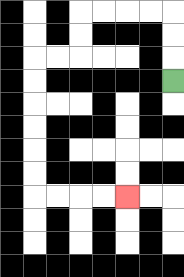{'start': '[7, 3]', 'end': '[5, 8]', 'path_directions': 'U,U,U,L,L,L,L,D,D,L,L,D,D,D,D,D,D,R,R,R,R', 'path_coordinates': '[[7, 3], [7, 2], [7, 1], [7, 0], [6, 0], [5, 0], [4, 0], [3, 0], [3, 1], [3, 2], [2, 2], [1, 2], [1, 3], [1, 4], [1, 5], [1, 6], [1, 7], [1, 8], [2, 8], [3, 8], [4, 8], [5, 8]]'}